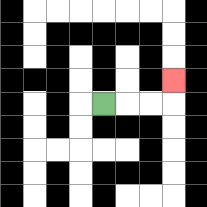{'start': '[4, 4]', 'end': '[7, 3]', 'path_directions': 'R,R,R,U', 'path_coordinates': '[[4, 4], [5, 4], [6, 4], [7, 4], [7, 3]]'}